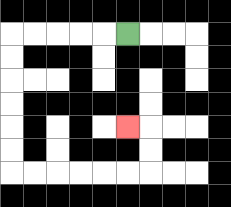{'start': '[5, 1]', 'end': '[5, 5]', 'path_directions': 'L,L,L,L,L,D,D,D,D,D,D,R,R,R,R,R,R,U,U,L', 'path_coordinates': '[[5, 1], [4, 1], [3, 1], [2, 1], [1, 1], [0, 1], [0, 2], [0, 3], [0, 4], [0, 5], [0, 6], [0, 7], [1, 7], [2, 7], [3, 7], [4, 7], [5, 7], [6, 7], [6, 6], [6, 5], [5, 5]]'}